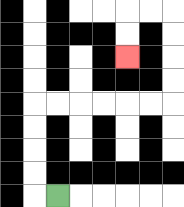{'start': '[2, 8]', 'end': '[5, 2]', 'path_directions': 'L,U,U,U,U,R,R,R,R,R,R,U,U,U,U,L,L,D,D', 'path_coordinates': '[[2, 8], [1, 8], [1, 7], [1, 6], [1, 5], [1, 4], [2, 4], [3, 4], [4, 4], [5, 4], [6, 4], [7, 4], [7, 3], [7, 2], [7, 1], [7, 0], [6, 0], [5, 0], [5, 1], [5, 2]]'}